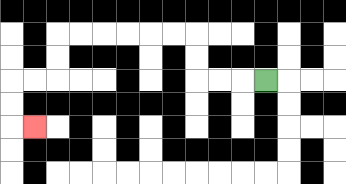{'start': '[11, 3]', 'end': '[1, 5]', 'path_directions': 'L,L,L,U,U,L,L,L,L,L,L,D,D,L,L,D,D,R', 'path_coordinates': '[[11, 3], [10, 3], [9, 3], [8, 3], [8, 2], [8, 1], [7, 1], [6, 1], [5, 1], [4, 1], [3, 1], [2, 1], [2, 2], [2, 3], [1, 3], [0, 3], [0, 4], [0, 5], [1, 5]]'}